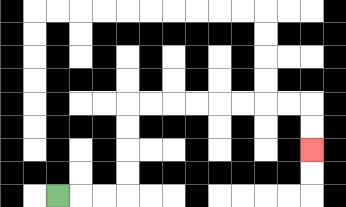{'start': '[2, 8]', 'end': '[13, 6]', 'path_directions': 'R,R,R,U,U,U,U,R,R,R,R,R,R,R,R,D,D', 'path_coordinates': '[[2, 8], [3, 8], [4, 8], [5, 8], [5, 7], [5, 6], [5, 5], [5, 4], [6, 4], [7, 4], [8, 4], [9, 4], [10, 4], [11, 4], [12, 4], [13, 4], [13, 5], [13, 6]]'}